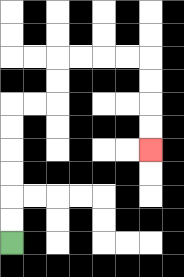{'start': '[0, 10]', 'end': '[6, 6]', 'path_directions': 'U,U,U,U,U,U,R,R,U,U,R,R,R,R,D,D,D,D', 'path_coordinates': '[[0, 10], [0, 9], [0, 8], [0, 7], [0, 6], [0, 5], [0, 4], [1, 4], [2, 4], [2, 3], [2, 2], [3, 2], [4, 2], [5, 2], [6, 2], [6, 3], [6, 4], [6, 5], [6, 6]]'}